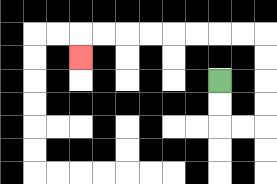{'start': '[9, 3]', 'end': '[3, 2]', 'path_directions': 'D,D,R,R,U,U,U,U,L,L,L,L,L,L,L,L,D', 'path_coordinates': '[[9, 3], [9, 4], [9, 5], [10, 5], [11, 5], [11, 4], [11, 3], [11, 2], [11, 1], [10, 1], [9, 1], [8, 1], [7, 1], [6, 1], [5, 1], [4, 1], [3, 1], [3, 2]]'}